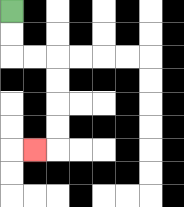{'start': '[0, 0]', 'end': '[1, 6]', 'path_directions': 'D,D,R,R,D,D,D,D,L', 'path_coordinates': '[[0, 0], [0, 1], [0, 2], [1, 2], [2, 2], [2, 3], [2, 4], [2, 5], [2, 6], [1, 6]]'}